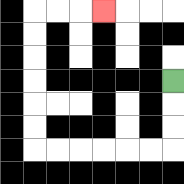{'start': '[7, 3]', 'end': '[4, 0]', 'path_directions': 'D,D,D,L,L,L,L,L,L,U,U,U,U,U,U,R,R,R', 'path_coordinates': '[[7, 3], [7, 4], [7, 5], [7, 6], [6, 6], [5, 6], [4, 6], [3, 6], [2, 6], [1, 6], [1, 5], [1, 4], [1, 3], [1, 2], [1, 1], [1, 0], [2, 0], [3, 0], [4, 0]]'}